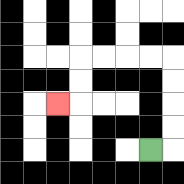{'start': '[6, 6]', 'end': '[2, 4]', 'path_directions': 'R,U,U,U,U,L,L,L,L,D,D,L', 'path_coordinates': '[[6, 6], [7, 6], [7, 5], [7, 4], [7, 3], [7, 2], [6, 2], [5, 2], [4, 2], [3, 2], [3, 3], [3, 4], [2, 4]]'}